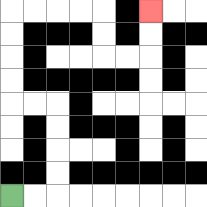{'start': '[0, 8]', 'end': '[6, 0]', 'path_directions': 'R,R,U,U,U,U,L,L,U,U,U,U,R,R,R,R,D,D,R,R,U,U', 'path_coordinates': '[[0, 8], [1, 8], [2, 8], [2, 7], [2, 6], [2, 5], [2, 4], [1, 4], [0, 4], [0, 3], [0, 2], [0, 1], [0, 0], [1, 0], [2, 0], [3, 0], [4, 0], [4, 1], [4, 2], [5, 2], [6, 2], [6, 1], [6, 0]]'}